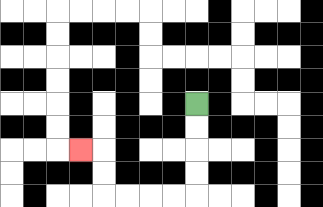{'start': '[8, 4]', 'end': '[3, 6]', 'path_directions': 'D,D,D,D,L,L,L,L,U,U,L', 'path_coordinates': '[[8, 4], [8, 5], [8, 6], [8, 7], [8, 8], [7, 8], [6, 8], [5, 8], [4, 8], [4, 7], [4, 6], [3, 6]]'}